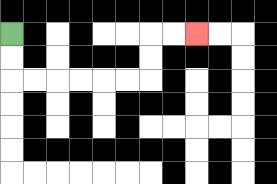{'start': '[0, 1]', 'end': '[8, 1]', 'path_directions': 'D,D,R,R,R,R,R,R,U,U,R,R', 'path_coordinates': '[[0, 1], [0, 2], [0, 3], [1, 3], [2, 3], [3, 3], [4, 3], [5, 3], [6, 3], [6, 2], [6, 1], [7, 1], [8, 1]]'}